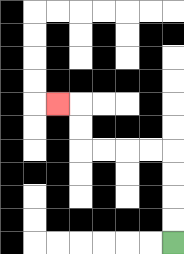{'start': '[7, 10]', 'end': '[2, 4]', 'path_directions': 'U,U,U,U,L,L,L,L,U,U,L', 'path_coordinates': '[[7, 10], [7, 9], [7, 8], [7, 7], [7, 6], [6, 6], [5, 6], [4, 6], [3, 6], [3, 5], [3, 4], [2, 4]]'}